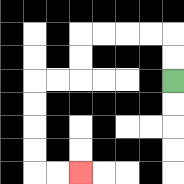{'start': '[7, 3]', 'end': '[3, 7]', 'path_directions': 'U,U,L,L,L,L,D,D,L,L,D,D,D,D,R,R', 'path_coordinates': '[[7, 3], [7, 2], [7, 1], [6, 1], [5, 1], [4, 1], [3, 1], [3, 2], [3, 3], [2, 3], [1, 3], [1, 4], [1, 5], [1, 6], [1, 7], [2, 7], [3, 7]]'}